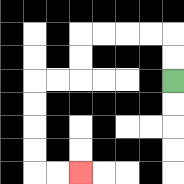{'start': '[7, 3]', 'end': '[3, 7]', 'path_directions': 'U,U,L,L,L,L,D,D,L,L,D,D,D,D,R,R', 'path_coordinates': '[[7, 3], [7, 2], [7, 1], [6, 1], [5, 1], [4, 1], [3, 1], [3, 2], [3, 3], [2, 3], [1, 3], [1, 4], [1, 5], [1, 6], [1, 7], [2, 7], [3, 7]]'}